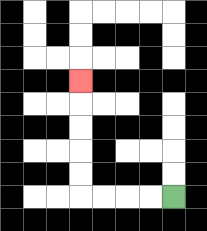{'start': '[7, 8]', 'end': '[3, 3]', 'path_directions': 'L,L,L,L,U,U,U,U,U', 'path_coordinates': '[[7, 8], [6, 8], [5, 8], [4, 8], [3, 8], [3, 7], [3, 6], [3, 5], [3, 4], [3, 3]]'}